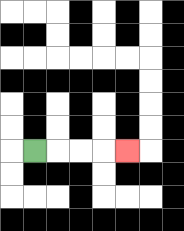{'start': '[1, 6]', 'end': '[5, 6]', 'path_directions': 'R,R,R,R', 'path_coordinates': '[[1, 6], [2, 6], [3, 6], [4, 6], [5, 6]]'}